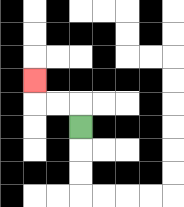{'start': '[3, 5]', 'end': '[1, 3]', 'path_directions': 'U,L,L,U', 'path_coordinates': '[[3, 5], [3, 4], [2, 4], [1, 4], [1, 3]]'}